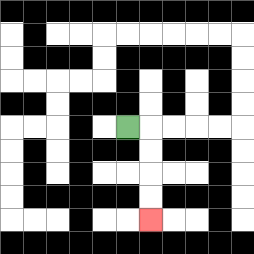{'start': '[5, 5]', 'end': '[6, 9]', 'path_directions': 'R,D,D,D,D', 'path_coordinates': '[[5, 5], [6, 5], [6, 6], [6, 7], [6, 8], [6, 9]]'}